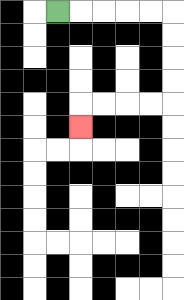{'start': '[2, 0]', 'end': '[3, 5]', 'path_directions': 'R,R,R,R,R,D,D,D,D,L,L,L,L,D', 'path_coordinates': '[[2, 0], [3, 0], [4, 0], [5, 0], [6, 0], [7, 0], [7, 1], [7, 2], [7, 3], [7, 4], [6, 4], [5, 4], [4, 4], [3, 4], [3, 5]]'}